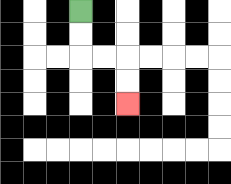{'start': '[3, 0]', 'end': '[5, 4]', 'path_directions': 'D,D,R,R,D,D', 'path_coordinates': '[[3, 0], [3, 1], [3, 2], [4, 2], [5, 2], [5, 3], [5, 4]]'}